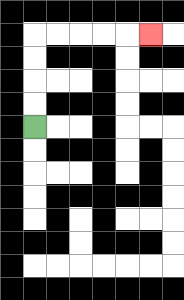{'start': '[1, 5]', 'end': '[6, 1]', 'path_directions': 'U,U,U,U,R,R,R,R,R', 'path_coordinates': '[[1, 5], [1, 4], [1, 3], [1, 2], [1, 1], [2, 1], [3, 1], [4, 1], [5, 1], [6, 1]]'}